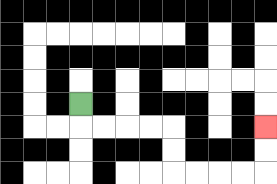{'start': '[3, 4]', 'end': '[11, 5]', 'path_directions': 'D,R,R,R,R,D,D,R,R,R,R,U,U', 'path_coordinates': '[[3, 4], [3, 5], [4, 5], [5, 5], [6, 5], [7, 5], [7, 6], [7, 7], [8, 7], [9, 7], [10, 7], [11, 7], [11, 6], [11, 5]]'}